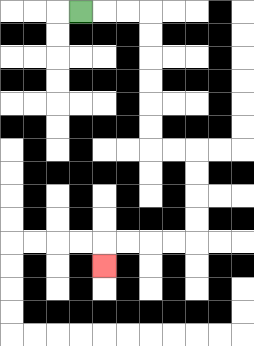{'start': '[3, 0]', 'end': '[4, 11]', 'path_directions': 'R,R,R,D,D,D,D,D,D,R,R,D,D,D,D,L,L,L,L,D', 'path_coordinates': '[[3, 0], [4, 0], [5, 0], [6, 0], [6, 1], [6, 2], [6, 3], [6, 4], [6, 5], [6, 6], [7, 6], [8, 6], [8, 7], [8, 8], [8, 9], [8, 10], [7, 10], [6, 10], [5, 10], [4, 10], [4, 11]]'}